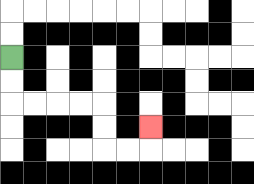{'start': '[0, 2]', 'end': '[6, 5]', 'path_directions': 'D,D,R,R,R,R,D,D,R,R,U', 'path_coordinates': '[[0, 2], [0, 3], [0, 4], [1, 4], [2, 4], [3, 4], [4, 4], [4, 5], [4, 6], [5, 6], [6, 6], [6, 5]]'}